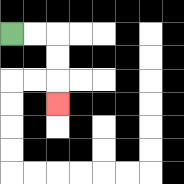{'start': '[0, 1]', 'end': '[2, 4]', 'path_directions': 'R,R,D,D,D', 'path_coordinates': '[[0, 1], [1, 1], [2, 1], [2, 2], [2, 3], [2, 4]]'}